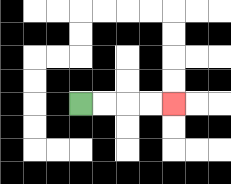{'start': '[3, 4]', 'end': '[7, 4]', 'path_directions': 'R,R,R,R', 'path_coordinates': '[[3, 4], [4, 4], [5, 4], [6, 4], [7, 4]]'}